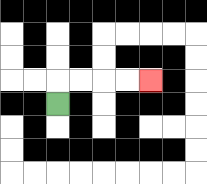{'start': '[2, 4]', 'end': '[6, 3]', 'path_directions': 'U,R,R,R,R', 'path_coordinates': '[[2, 4], [2, 3], [3, 3], [4, 3], [5, 3], [6, 3]]'}